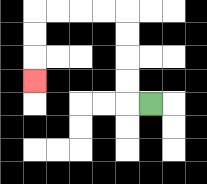{'start': '[6, 4]', 'end': '[1, 3]', 'path_directions': 'L,U,U,U,U,L,L,L,L,D,D,D', 'path_coordinates': '[[6, 4], [5, 4], [5, 3], [5, 2], [5, 1], [5, 0], [4, 0], [3, 0], [2, 0], [1, 0], [1, 1], [1, 2], [1, 3]]'}